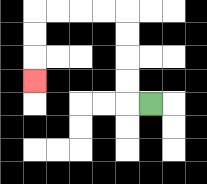{'start': '[6, 4]', 'end': '[1, 3]', 'path_directions': 'L,U,U,U,U,L,L,L,L,D,D,D', 'path_coordinates': '[[6, 4], [5, 4], [5, 3], [5, 2], [5, 1], [5, 0], [4, 0], [3, 0], [2, 0], [1, 0], [1, 1], [1, 2], [1, 3]]'}